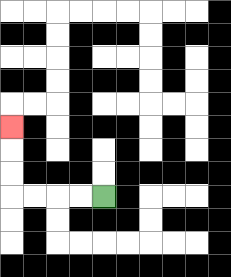{'start': '[4, 8]', 'end': '[0, 5]', 'path_directions': 'L,L,L,L,U,U,U', 'path_coordinates': '[[4, 8], [3, 8], [2, 8], [1, 8], [0, 8], [0, 7], [0, 6], [0, 5]]'}